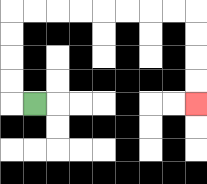{'start': '[1, 4]', 'end': '[8, 4]', 'path_directions': 'L,U,U,U,U,R,R,R,R,R,R,R,R,D,D,D,D', 'path_coordinates': '[[1, 4], [0, 4], [0, 3], [0, 2], [0, 1], [0, 0], [1, 0], [2, 0], [3, 0], [4, 0], [5, 0], [6, 0], [7, 0], [8, 0], [8, 1], [8, 2], [8, 3], [8, 4]]'}